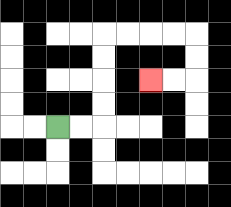{'start': '[2, 5]', 'end': '[6, 3]', 'path_directions': 'R,R,U,U,U,U,R,R,R,R,D,D,L,L', 'path_coordinates': '[[2, 5], [3, 5], [4, 5], [4, 4], [4, 3], [4, 2], [4, 1], [5, 1], [6, 1], [7, 1], [8, 1], [8, 2], [8, 3], [7, 3], [6, 3]]'}